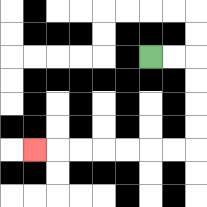{'start': '[6, 2]', 'end': '[1, 6]', 'path_directions': 'R,R,D,D,D,D,L,L,L,L,L,L,L', 'path_coordinates': '[[6, 2], [7, 2], [8, 2], [8, 3], [8, 4], [8, 5], [8, 6], [7, 6], [6, 6], [5, 6], [4, 6], [3, 6], [2, 6], [1, 6]]'}